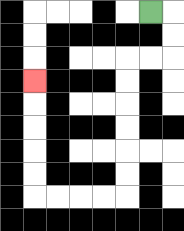{'start': '[6, 0]', 'end': '[1, 3]', 'path_directions': 'R,D,D,L,L,D,D,D,D,D,D,L,L,L,L,U,U,U,U,U', 'path_coordinates': '[[6, 0], [7, 0], [7, 1], [7, 2], [6, 2], [5, 2], [5, 3], [5, 4], [5, 5], [5, 6], [5, 7], [5, 8], [4, 8], [3, 8], [2, 8], [1, 8], [1, 7], [1, 6], [1, 5], [1, 4], [1, 3]]'}